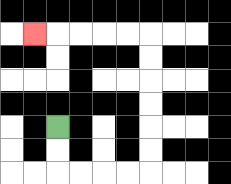{'start': '[2, 5]', 'end': '[1, 1]', 'path_directions': 'D,D,R,R,R,R,U,U,U,U,U,U,L,L,L,L,L', 'path_coordinates': '[[2, 5], [2, 6], [2, 7], [3, 7], [4, 7], [5, 7], [6, 7], [6, 6], [6, 5], [6, 4], [6, 3], [6, 2], [6, 1], [5, 1], [4, 1], [3, 1], [2, 1], [1, 1]]'}